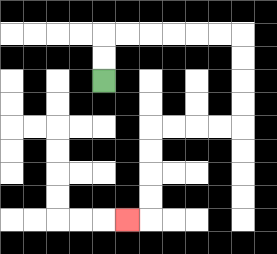{'start': '[4, 3]', 'end': '[5, 9]', 'path_directions': 'U,U,R,R,R,R,R,R,D,D,D,D,L,L,L,L,D,D,D,D,L', 'path_coordinates': '[[4, 3], [4, 2], [4, 1], [5, 1], [6, 1], [7, 1], [8, 1], [9, 1], [10, 1], [10, 2], [10, 3], [10, 4], [10, 5], [9, 5], [8, 5], [7, 5], [6, 5], [6, 6], [6, 7], [6, 8], [6, 9], [5, 9]]'}